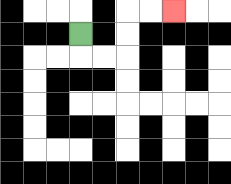{'start': '[3, 1]', 'end': '[7, 0]', 'path_directions': 'D,R,R,U,U,R,R', 'path_coordinates': '[[3, 1], [3, 2], [4, 2], [5, 2], [5, 1], [5, 0], [6, 0], [7, 0]]'}